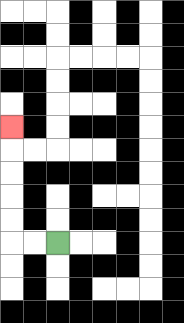{'start': '[2, 10]', 'end': '[0, 5]', 'path_directions': 'L,L,U,U,U,U,U', 'path_coordinates': '[[2, 10], [1, 10], [0, 10], [0, 9], [0, 8], [0, 7], [0, 6], [0, 5]]'}